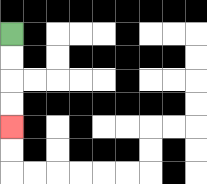{'start': '[0, 1]', 'end': '[0, 5]', 'path_directions': 'D,D,D,D', 'path_coordinates': '[[0, 1], [0, 2], [0, 3], [0, 4], [0, 5]]'}